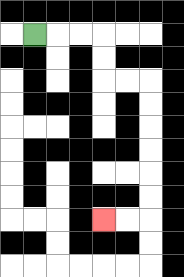{'start': '[1, 1]', 'end': '[4, 9]', 'path_directions': 'R,R,R,D,D,R,R,D,D,D,D,D,D,L,L', 'path_coordinates': '[[1, 1], [2, 1], [3, 1], [4, 1], [4, 2], [4, 3], [5, 3], [6, 3], [6, 4], [6, 5], [6, 6], [6, 7], [6, 8], [6, 9], [5, 9], [4, 9]]'}